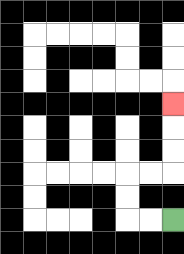{'start': '[7, 9]', 'end': '[7, 4]', 'path_directions': 'L,L,U,U,R,R,U,U,U', 'path_coordinates': '[[7, 9], [6, 9], [5, 9], [5, 8], [5, 7], [6, 7], [7, 7], [7, 6], [7, 5], [7, 4]]'}